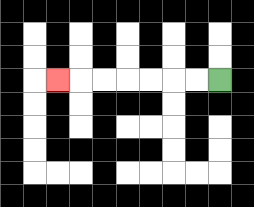{'start': '[9, 3]', 'end': '[2, 3]', 'path_directions': 'L,L,L,L,L,L,L', 'path_coordinates': '[[9, 3], [8, 3], [7, 3], [6, 3], [5, 3], [4, 3], [3, 3], [2, 3]]'}